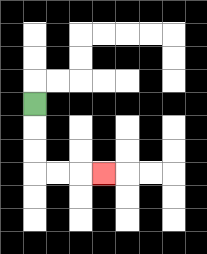{'start': '[1, 4]', 'end': '[4, 7]', 'path_directions': 'D,D,D,R,R,R', 'path_coordinates': '[[1, 4], [1, 5], [1, 6], [1, 7], [2, 7], [3, 7], [4, 7]]'}